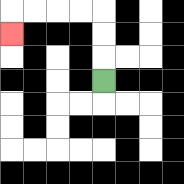{'start': '[4, 3]', 'end': '[0, 1]', 'path_directions': 'U,U,U,L,L,L,L,D', 'path_coordinates': '[[4, 3], [4, 2], [4, 1], [4, 0], [3, 0], [2, 0], [1, 0], [0, 0], [0, 1]]'}